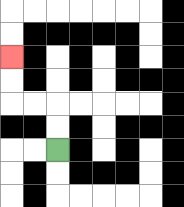{'start': '[2, 6]', 'end': '[0, 2]', 'path_directions': 'U,U,L,L,U,U', 'path_coordinates': '[[2, 6], [2, 5], [2, 4], [1, 4], [0, 4], [0, 3], [0, 2]]'}